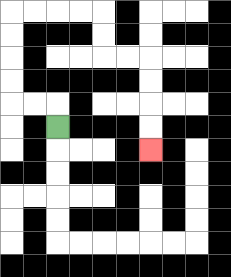{'start': '[2, 5]', 'end': '[6, 6]', 'path_directions': 'U,L,L,U,U,U,U,R,R,R,R,D,D,R,R,D,D,D,D', 'path_coordinates': '[[2, 5], [2, 4], [1, 4], [0, 4], [0, 3], [0, 2], [0, 1], [0, 0], [1, 0], [2, 0], [3, 0], [4, 0], [4, 1], [4, 2], [5, 2], [6, 2], [6, 3], [6, 4], [6, 5], [6, 6]]'}